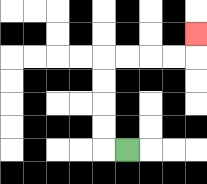{'start': '[5, 6]', 'end': '[8, 1]', 'path_directions': 'L,U,U,U,U,R,R,R,R,U', 'path_coordinates': '[[5, 6], [4, 6], [4, 5], [4, 4], [4, 3], [4, 2], [5, 2], [6, 2], [7, 2], [8, 2], [8, 1]]'}